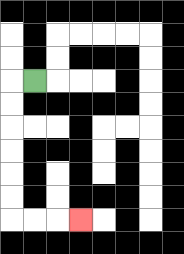{'start': '[1, 3]', 'end': '[3, 9]', 'path_directions': 'L,D,D,D,D,D,D,R,R,R', 'path_coordinates': '[[1, 3], [0, 3], [0, 4], [0, 5], [0, 6], [0, 7], [0, 8], [0, 9], [1, 9], [2, 9], [3, 9]]'}